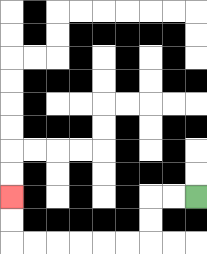{'start': '[8, 8]', 'end': '[0, 8]', 'path_directions': 'L,L,D,D,L,L,L,L,L,L,U,U', 'path_coordinates': '[[8, 8], [7, 8], [6, 8], [6, 9], [6, 10], [5, 10], [4, 10], [3, 10], [2, 10], [1, 10], [0, 10], [0, 9], [0, 8]]'}